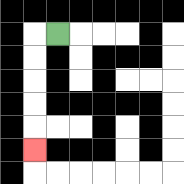{'start': '[2, 1]', 'end': '[1, 6]', 'path_directions': 'L,D,D,D,D,D', 'path_coordinates': '[[2, 1], [1, 1], [1, 2], [1, 3], [1, 4], [1, 5], [1, 6]]'}